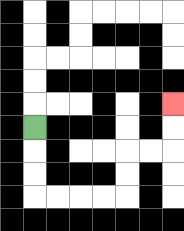{'start': '[1, 5]', 'end': '[7, 4]', 'path_directions': 'D,D,D,R,R,R,R,U,U,R,R,U,U', 'path_coordinates': '[[1, 5], [1, 6], [1, 7], [1, 8], [2, 8], [3, 8], [4, 8], [5, 8], [5, 7], [5, 6], [6, 6], [7, 6], [7, 5], [7, 4]]'}